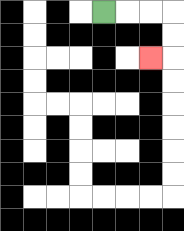{'start': '[4, 0]', 'end': '[6, 2]', 'path_directions': 'R,R,R,D,D,L', 'path_coordinates': '[[4, 0], [5, 0], [6, 0], [7, 0], [7, 1], [7, 2], [6, 2]]'}